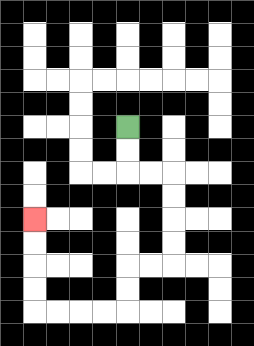{'start': '[5, 5]', 'end': '[1, 9]', 'path_directions': 'D,D,R,R,D,D,D,D,L,L,D,D,L,L,L,L,U,U,U,U', 'path_coordinates': '[[5, 5], [5, 6], [5, 7], [6, 7], [7, 7], [7, 8], [7, 9], [7, 10], [7, 11], [6, 11], [5, 11], [5, 12], [5, 13], [4, 13], [3, 13], [2, 13], [1, 13], [1, 12], [1, 11], [1, 10], [1, 9]]'}